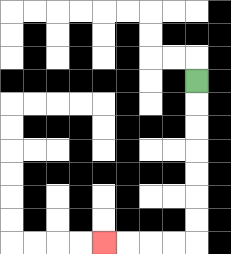{'start': '[8, 3]', 'end': '[4, 10]', 'path_directions': 'D,D,D,D,D,D,D,L,L,L,L', 'path_coordinates': '[[8, 3], [8, 4], [8, 5], [8, 6], [8, 7], [8, 8], [8, 9], [8, 10], [7, 10], [6, 10], [5, 10], [4, 10]]'}